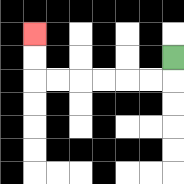{'start': '[7, 2]', 'end': '[1, 1]', 'path_directions': 'D,L,L,L,L,L,L,U,U', 'path_coordinates': '[[7, 2], [7, 3], [6, 3], [5, 3], [4, 3], [3, 3], [2, 3], [1, 3], [1, 2], [1, 1]]'}